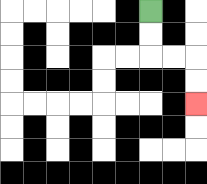{'start': '[6, 0]', 'end': '[8, 4]', 'path_directions': 'D,D,R,R,D,D', 'path_coordinates': '[[6, 0], [6, 1], [6, 2], [7, 2], [8, 2], [8, 3], [8, 4]]'}